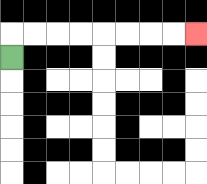{'start': '[0, 2]', 'end': '[8, 1]', 'path_directions': 'U,R,R,R,R,R,R,R,R', 'path_coordinates': '[[0, 2], [0, 1], [1, 1], [2, 1], [3, 1], [4, 1], [5, 1], [6, 1], [7, 1], [8, 1]]'}